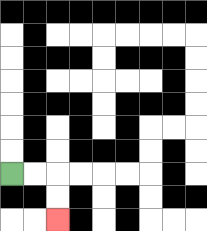{'start': '[0, 7]', 'end': '[2, 9]', 'path_directions': 'R,R,D,D', 'path_coordinates': '[[0, 7], [1, 7], [2, 7], [2, 8], [2, 9]]'}